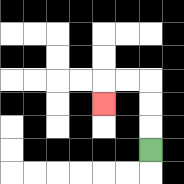{'start': '[6, 6]', 'end': '[4, 4]', 'path_directions': 'U,U,U,L,L,D', 'path_coordinates': '[[6, 6], [6, 5], [6, 4], [6, 3], [5, 3], [4, 3], [4, 4]]'}